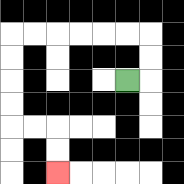{'start': '[5, 3]', 'end': '[2, 7]', 'path_directions': 'R,U,U,L,L,L,L,L,L,D,D,D,D,R,R,D,D', 'path_coordinates': '[[5, 3], [6, 3], [6, 2], [6, 1], [5, 1], [4, 1], [3, 1], [2, 1], [1, 1], [0, 1], [0, 2], [0, 3], [0, 4], [0, 5], [1, 5], [2, 5], [2, 6], [2, 7]]'}